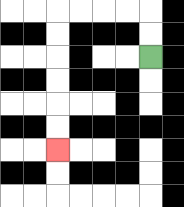{'start': '[6, 2]', 'end': '[2, 6]', 'path_directions': 'U,U,L,L,L,L,D,D,D,D,D,D', 'path_coordinates': '[[6, 2], [6, 1], [6, 0], [5, 0], [4, 0], [3, 0], [2, 0], [2, 1], [2, 2], [2, 3], [2, 4], [2, 5], [2, 6]]'}